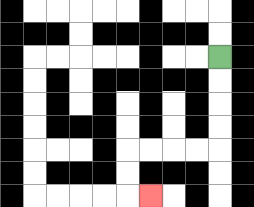{'start': '[9, 2]', 'end': '[6, 8]', 'path_directions': 'D,D,D,D,L,L,L,L,D,D,R', 'path_coordinates': '[[9, 2], [9, 3], [9, 4], [9, 5], [9, 6], [8, 6], [7, 6], [6, 6], [5, 6], [5, 7], [5, 8], [6, 8]]'}